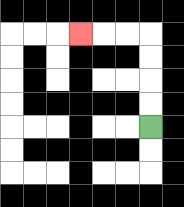{'start': '[6, 5]', 'end': '[3, 1]', 'path_directions': 'U,U,U,U,L,L,L', 'path_coordinates': '[[6, 5], [6, 4], [6, 3], [6, 2], [6, 1], [5, 1], [4, 1], [3, 1]]'}